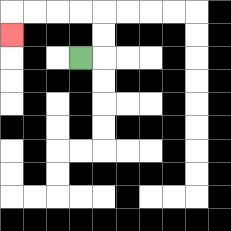{'start': '[3, 2]', 'end': '[0, 1]', 'path_directions': 'R,U,U,L,L,L,L,D', 'path_coordinates': '[[3, 2], [4, 2], [4, 1], [4, 0], [3, 0], [2, 0], [1, 0], [0, 0], [0, 1]]'}